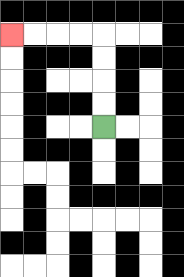{'start': '[4, 5]', 'end': '[0, 1]', 'path_directions': 'U,U,U,U,L,L,L,L', 'path_coordinates': '[[4, 5], [4, 4], [4, 3], [4, 2], [4, 1], [3, 1], [2, 1], [1, 1], [0, 1]]'}